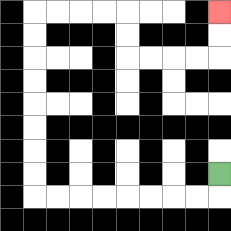{'start': '[9, 7]', 'end': '[9, 0]', 'path_directions': 'D,L,L,L,L,L,L,L,L,U,U,U,U,U,U,U,U,R,R,R,R,D,D,R,R,R,R,U,U', 'path_coordinates': '[[9, 7], [9, 8], [8, 8], [7, 8], [6, 8], [5, 8], [4, 8], [3, 8], [2, 8], [1, 8], [1, 7], [1, 6], [1, 5], [1, 4], [1, 3], [1, 2], [1, 1], [1, 0], [2, 0], [3, 0], [4, 0], [5, 0], [5, 1], [5, 2], [6, 2], [7, 2], [8, 2], [9, 2], [9, 1], [9, 0]]'}